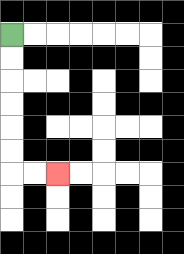{'start': '[0, 1]', 'end': '[2, 7]', 'path_directions': 'D,D,D,D,D,D,R,R', 'path_coordinates': '[[0, 1], [0, 2], [0, 3], [0, 4], [0, 5], [0, 6], [0, 7], [1, 7], [2, 7]]'}